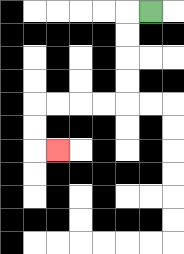{'start': '[6, 0]', 'end': '[2, 6]', 'path_directions': 'L,D,D,D,D,L,L,L,L,D,D,R', 'path_coordinates': '[[6, 0], [5, 0], [5, 1], [5, 2], [5, 3], [5, 4], [4, 4], [3, 4], [2, 4], [1, 4], [1, 5], [1, 6], [2, 6]]'}